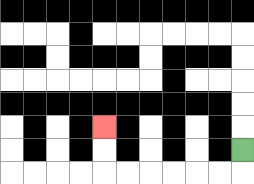{'start': '[10, 6]', 'end': '[4, 5]', 'path_directions': 'D,L,L,L,L,L,L,U,U', 'path_coordinates': '[[10, 6], [10, 7], [9, 7], [8, 7], [7, 7], [6, 7], [5, 7], [4, 7], [4, 6], [4, 5]]'}